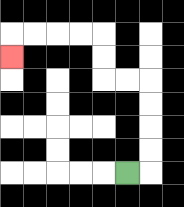{'start': '[5, 7]', 'end': '[0, 2]', 'path_directions': 'R,U,U,U,U,L,L,U,U,L,L,L,L,D', 'path_coordinates': '[[5, 7], [6, 7], [6, 6], [6, 5], [6, 4], [6, 3], [5, 3], [4, 3], [4, 2], [4, 1], [3, 1], [2, 1], [1, 1], [0, 1], [0, 2]]'}